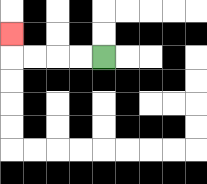{'start': '[4, 2]', 'end': '[0, 1]', 'path_directions': 'L,L,L,L,U', 'path_coordinates': '[[4, 2], [3, 2], [2, 2], [1, 2], [0, 2], [0, 1]]'}